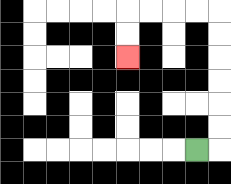{'start': '[8, 6]', 'end': '[5, 2]', 'path_directions': 'R,U,U,U,U,U,U,L,L,L,L,D,D', 'path_coordinates': '[[8, 6], [9, 6], [9, 5], [9, 4], [9, 3], [9, 2], [9, 1], [9, 0], [8, 0], [7, 0], [6, 0], [5, 0], [5, 1], [5, 2]]'}